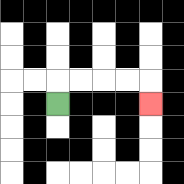{'start': '[2, 4]', 'end': '[6, 4]', 'path_directions': 'U,R,R,R,R,D', 'path_coordinates': '[[2, 4], [2, 3], [3, 3], [4, 3], [5, 3], [6, 3], [6, 4]]'}